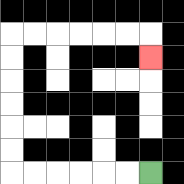{'start': '[6, 7]', 'end': '[6, 2]', 'path_directions': 'L,L,L,L,L,L,U,U,U,U,U,U,R,R,R,R,R,R,D', 'path_coordinates': '[[6, 7], [5, 7], [4, 7], [3, 7], [2, 7], [1, 7], [0, 7], [0, 6], [0, 5], [0, 4], [0, 3], [0, 2], [0, 1], [1, 1], [2, 1], [3, 1], [4, 1], [5, 1], [6, 1], [6, 2]]'}